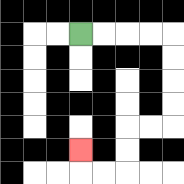{'start': '[3, 1]', 'end': '[3, 6]', 'path_directions': 'R,R,R,R,D,D,D,D,L,L,D,D,L,L,U', 'path_coordinates': '[[3, 1], [4, 1], [5, 1], [6, 1], [7, 1], [7, 2], [7, 3], [7, 4], [7, 5], [6, 5], [5, 5], [5, 6], [5, 7], [4, 7], [3, 7], [3, 6]]'}